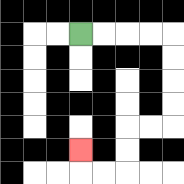{'start': '[3, 1]', 'end': '[3, 6]', 'path_directions': 'R,R,R,R,D,D,D,D,L,L,D,D,L,L,U', 'path_coordinates': '[[3, 1], [4, 1], [5, 1], [6, 1], [7, 1], [7, 2], [7, 3], [7, 4], [7, 5], [6, 5], [5, 5], [5, 6], [5, 7], [4, 7], [3, 7], [3, 6]]'}